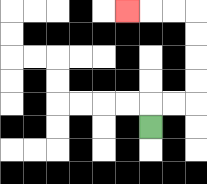{'start': '[6, 5]', 'end': '[5, 0]', 'path_directions': 'U,R,R,U,U,U,U,L,L,L', 'path_coordinates': '[[6, 5], [6, 4], [7, 4], [8, 4], [8, 3], [8, 2], [8, 1], [8, 0], [7, 0], [6, 0], [5, 0]]'}